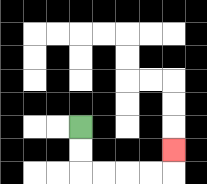{'start': '[3, 5]', 'end': '[7, 6]', 'path_directions': 'D,D,R,R,R,R,U', 'path_coordinates': '[[3, 5], [3, 6], [3, 7], [4, 7], [5, 7], [6, 7], [7, 7], [7, 6]]'}